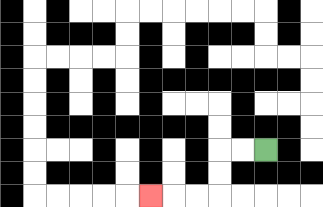{'start': '[11, 6]', 'end': '[6, 8]', 'path_directions': 'L,L,D,D,L,L,L', 'path_coordinates': '[[11, 6], [10, 6], [9, 6], [9, 7], [9, 8], [8, 8], [7, 8], [6, 8]]'}